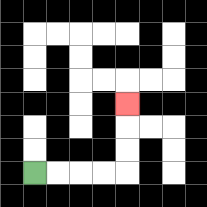{'start': '[1, 7]', 'end': '[5, 4]', 'path_directions': 'R,R,R,R,U,U,U', 'path_coordinates': '[[1, 7], [2, 7], [3, 7], [4, 7], [5, 7], [5, 6], [5, 5], [5, 4]]'}